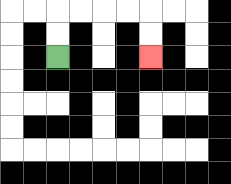{'start': '[2, 2]', 'end': '[6, 2]', 'path_directions': 'U,U,R,R,R,R,D,D', 'path_coordinates': '[[2, 2], [2, 1], [2, 0], [3, 0], [4, 0], [5, 0], [6, 0], [6, 1], [6, 2]]'}